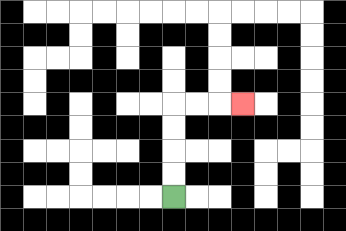{'start': '[7, 8]', 'end': '[10, 4]', 'path_directions': 'U,U,U,U,R,R,R', 'path_coordinates': '[[7, 8], [7, 7], [7, 6], [7, 5], [7, 4], [8, 4], [9, 4], [10, 4]]'}